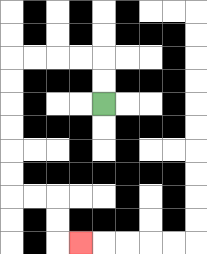{'start': '[4, 4]', 'end': '[3, 10]', 'path_directions': 'U,U,L,L,L,L,D,D,D,D,D,D,R,R,D,D,R', 'path_coordinates': '[[4, 4], [4, 3], [4, 2], [3, 2], [2, 2], [1, 2], [0, 2], [0, 3], [0, 4], [0, 5], [0, 6], [0, 7], [0, 8], [1, 8], [2, 8], [2, 9], [2, 10], [3, 10]]'}